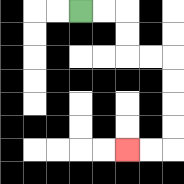{'start': '[3, 0]', 'end': '[5, 6]', 'path_directions': 'R,R,D,D,R,R,D,D,D,D,L,L', 'path_coordinates': '[[3, 0], [4, 0], [5, 0], [5, 1], [5, 2], [6, 2], [7, 2], [7, 3], [7, 4], [7, 5], [7, 6], [6, 6], [5, 6]]'}